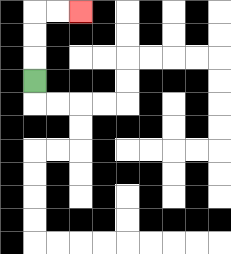{'start': '[1, 3]', 'end': '[3, 0]', 'path_directions': 'U,U,U,R,R', 'path_coordinates': '[[1, 3], [1, 2], [1, 1], [1, 0], [2, 0], [3, 0]]'}